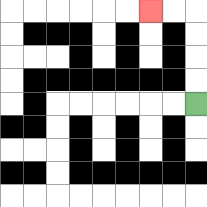{'start': '[8, 4]', 'end': '[6, 0]', 'path_directions': 'U,U,U,U,L,L', 'path_coordinates': '[[8, 4], [8, 3], [8, 2], [8, 1], [8, 0], [7, 0], [6, 0]]'}